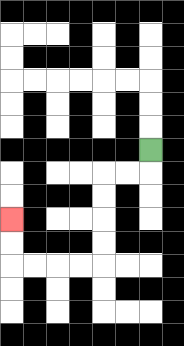{'start': '[6, 6]', 'end': '[0, 9]', 'path_directions': 'D,L,L,D,D,D,D,L,L,L,L,U,U', 'path_coordinates': '[[6, 6], [6, 7], [5, 7], [4, 7], [4, 8], [4, 9], [4, 10], [4, 11], [3, 11], [2, 11], [1, 11], [0, 11], [0, 10], [0, 9]]'}